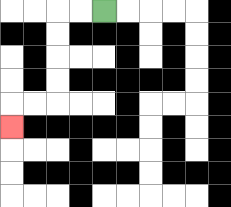{'start': '[4, 0]', 'end': '[0, 5]', 'path_directions': 'L,L,D,D,D,D,L,L,D', 'path_coordinates': '[[4, 0], [3, 0], [2, 0], [2, 1], [2, 2], [2, 3], [2, 4], [1, 4], [0, 4], [0, 5]]'}